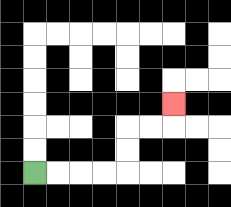{'start': '[1, 7]', 'end': '[7, 4]', 'path_directions': 'R,R,R,R,U,U,R,R,U', 'path_coordinates': '[[1, 7], [2, 7], [3, 7], [4, 7], [5, 7], [5, 6], [5, 5], [6, 5], [7, 5], [7, 4]]'}